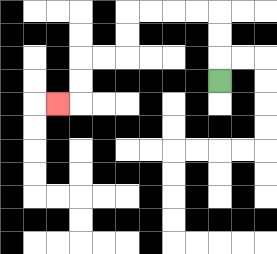{'start': '[9, 3]', 'end': '[2, 4]', 'path_directions': 'U,U,U,L,L,L,L,D,D,L,L,D,D,L', 'path_coordinates': '[[9, 3], [9, 2], [9, 1], [9, 0], [8, 0], [7, 0], [6, 0], [5, 0], [5, 1], [5, 2], [4, 2], [3, 2], [3, 3], [3, 4], [2, 4]]'}